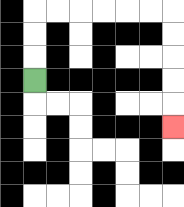{'start': '[1, 3]', 'end': '[7, 5]', 'path_directions': 'U,U,U,R,R,R,R,R,R,D,D,D,D,D', 'path_coordinates': '[[1, 3], [1, 2], [1, 1], [1, 0], [2, 0], [3, 0], [4, 0], [5, 0], [6, 0], [7, 0], [7, 1], [7, 2], [7, 3], [7, 4], [7, 5]]'}